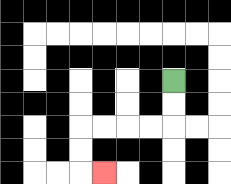{'start': '[7, 3]', 'end': '[4, 7]', 'path_directions': 'D,D,L,L,L,L,D,D,R', 'path_coordinates': '[[7, 3], [7, 4], [7, 5], [6, 5], [5, 5], [4, 5], [3, 5], [3, 6], [3, 7], [4, 7]]'}